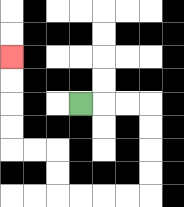{'start': '[3, 4]', 'end': '[0, 2]', 'path_directions': 'R,R,R,D,D,D,D,L,L,L,L,U,U,L,L,U,U,U,U', 'path_coordinates': '[[3, 4], [4, 4], [5, 4], [6, 4], [6, 5], [6, 6], [6, 7], [6, 8], [5, 8], [4, 8], [3, 8], [2, 8], [2, 7], [2, 6], [1, 6], [0, 6], [0, 5], [0, 4], [0, 3], [0, 2]]'}